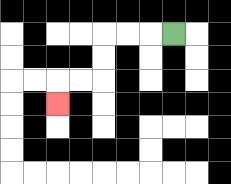{'start': '[7, 1]', 'end': '[2, 4]', 'path_directions': 'L,L,L,D,D,L,L,D', 'path_coordinates': '[[7, 1], [6, 1], [5, 1], [4, 1], [4, 2], [4, 3], [3, 3], [2, 3], [2, 4]]'}